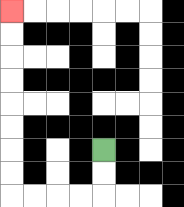{'start': '[4, 6]', 'end': '[0, 0]', 'path_directions': 'D,D,L,L,L,L,U,U,U,U,U,U,U,U', 'path_coordinates': '[[4, 6], [4, 7], [4, 8], [3, 8], [2, 8], [1, 8], [0, 8], [0, 7], [0, 6], [0, 5], [0, 4], [0, 3], [0, 2], [0, 1], [0, 0]]'}